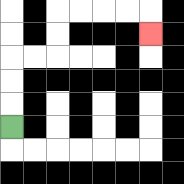{'start': '[0, 5]', 'end': '[6, 1]', 'path_directions': 'U,U,U,R,R,U,U,R,R,R,R,D', 'path_coordinates': '[[0, 5], [0, 4], [0, 3], [0, 2], [1, 2], [2, 2], [2, 1], [2, 0], [3, 0], [4, 0], [5, 0], [6, 0], [6, 1]]'}